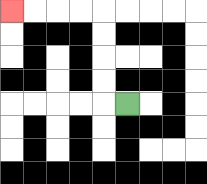{'start': '[5, 4]', 'end': '[0, 0]', 'path_directions': 'L,U,U,U,U,L,L,L,L', 'path_coordinates': '[[5, 4], [4, 4], [4, 3], [4, 2], [4, 1], [4, 0], [3, 0], [2, 0], [1, 0], [0, 0]]'}